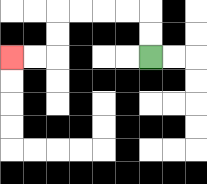{'start': '[6, 2]', 'end': '[0, 2]', 'path_directions': 'U,U,L,L,L,L,D,D,L,L', 'path_coordinates': '[[6, 2], [6, 1], [6, 0], [5, 0], [4, 0], [3, 0], [2, 0], [2, 1], [2, 2], [1, 2], [0, 2]]'}